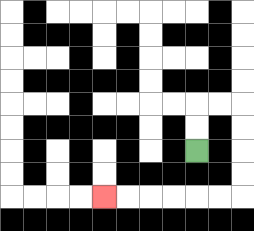{'start': '[8, 6]', 'end': '[4, 8]', 'path_directions': 'U,U,R,R,D,D,D,D,L,L,L,L,L,L', 'path_coordinates': '[[8, 6], [8, 5], [8, 4], [9, 4], [10, 4], [10, 5], [10, 6], [10, 7], [10, 8], [9, 8], [8, 8], [7, 8], [6, 8], [5, 8], [4, 8]]'}